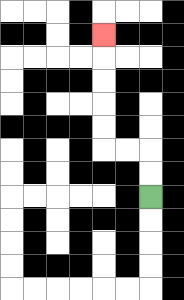{'start': '[6, 8]', 'end': '[4, 1]', 'path_directions': 'U,U,L,L,U,U,U,U,U', 'path_coordinates': '[[6, 8], [6, 7], [6, 6], [5, 6], [4, 6], [4, 5], [4, 4], [4, 3], [4, 2], [4, 1]]'}